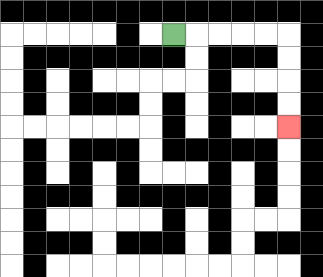{'start': '[7, 1]', 'end': '[12, 5]', 'path_directions': 'R,R,R,R,R,D,D,D,D', 'path_coordinates': '[[7, 1], [8, 1], [9, 1], [10, 1], [11, 1], [12, 1], [12, 2], [12, 3], [12, 4], [12, 5]]'}